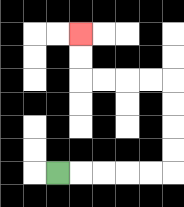{'start': '[2, 7]', 'end': '[3, 1]', 'path_directions': 'R,R,R,R,R,U,U,U,U,L,L,L,L,U,U', 'path_coordinates': '[[2, 7], [3, 7], [4, 7], [5, 7], [6, 7], [7, 7], [7, 6], [7, 5], [7, 4], [7, 3], [6, 3], [5, 3], [4, 3], [3, 3], [3, 2], [3, 1]]'}